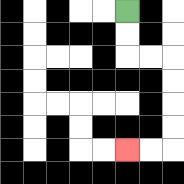{'start': '[5, 0]', 'end': '[5, 6]', 'path_directions': 'D,D,R,R,D,D,D,D,L,L', 'path_coordinates': '[[5, 0], [5, 1], [5, 2], [6, 2], [7, 2], [7, 3], [7, 4], [7, 5], [7, 6], [6, 6], [5, 6]]'}